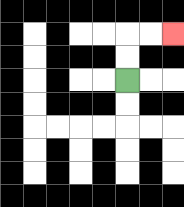{'start': '[5, 3]', 'end': '[7, 1]', 'path_directions': 'U,U,R,R', 'path_coordinates': '[[5, 3], [5, 2], [5, 1], [6, 1], [7, 1]]'}